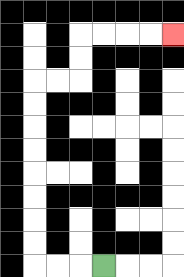{'start': '[4, 11]', 'end': '[7, 1]', 'path_directions': 'L,L,L,U,U,U,U,U,U,U,U,R,R,U,U,R,R,R,R', 'path_coordinates': '[[4, 11], [3, 11], [2, 11], [1, 11], [1, 10], [1, 9], [1, 8], [1, 7], [1, 6], [1, 5], [1, 4], [1, 3], [2, 3], [3, 3], [3, 2], [3, 1], [4, 1], [5, 1], [6, 1], [7, 1]]'}